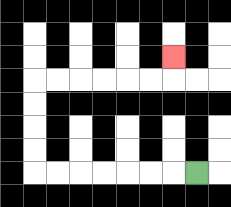{'start': '[8, 7]', 'end': '[7, 2]', 'path_directions': 'L,L,L,L,L,L,L,U,U,U,U,R,R,R,R,R,R,U', 'path_coordinates': '[[8, 7], [7, 7], [6, 7], [5, 7], [4, 7], [3, 7], [2, 7], [1, 7], [1, 6], [1, 5], [1, 4], [1, 3], [2, 3], [3, 3], [4, 3], [5, 3], [6, 3], [7, 3], [7, 2]]'}